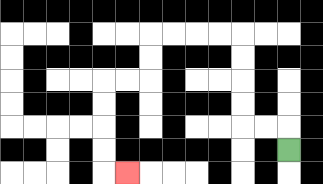{'start': '[12, 6]', 'end': '[5, 7]', 'path_directions': 'U,L,L,U,U,U,U,L,L,L,L,D,D,L,L,D,D,D,D,R', 'path_coordinates': '[[12, 6], [12, 5], [11, 5], [10, 5], [10, 4], [10, 3], [10, 2], [10, 1], [9, 1], [8, 1], [7, 1], [6, 1], [6, 2], [6, 3], [5, 3], [4, 3], [4, 4], [4, 5], [4, 6], [4, 7], [5, 7]]'}